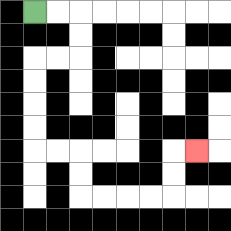{'start': '[1, 0]', 'end': '[8, 6]', 'path_directions': 'R,R,D,D,L,L,D,D,D,D,R,R,D,D,R,R,R,R,U,U,R', 'path_coordinates': '[[1, 0], [2, 0], [3, 0], [3, 1], [3, 2], [2, 2], [1, 2], [1, 3], [1, 4], [1, 5], [1, 6], [2, 6], [3, 6], [3, 7], [3, 8], [4, 8], [5, 8], [6, 8], [7, 8], [7, 7], [7, 6], [8, 6]]'}